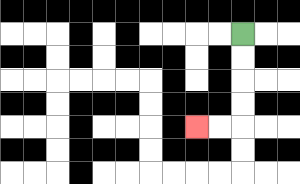{'start': '[10, 1]', 'end': '[8, 5]', 'path_directions': 'D,D,D,D,L,L', 'path_coordinates': '[[10, 1], [10, 2], [10, 3], [10, 4], [10, 5], [9, 5], [8, 5]]'}